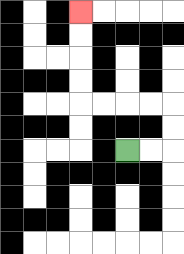{'start': '[5, 6]', 'end': '[3, 0]', 'path_directions': 'R,R,U,U,L,L,L,L,U,U,U,U', 'path_coordinates': '[[5, 6], [6, 6], [7, 6], [7, 5], [7, 4], [6, 4], [5, 4], [4, 4], [3, 4], [3, 3], [3, 2], [3, 1], [3, 0]]'}